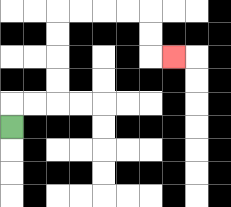{'start': '[0, 5]', 'end': '[7, 2]', 'path_directions': 'U,R,R,U,U,U,U,R,R,R,R,D,D,R', 'path_coordinates': '[[0, 5], [0, 4], [1, 4], [2, 4], [2, 3], [2, 2], [2, 1], [2, 0], [3, 0], [4, 0], [5, 0], [6, 0], [6, 1], [6, 2], [7, 2]]'}